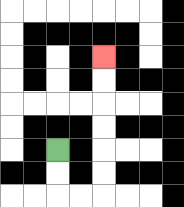{'start': '[2, 6]', 'end': '[4, 2]', 'path_directions': 'D,D,R,R,U,U,U,U,U,U', 'path_coordinates': '[[2, 6], [2, 7], [2, 8], [3, 8], [4, 8], [4, 7], [4, 6], [4, 5], [4, 4], [4, 3], [4, 2]]'}